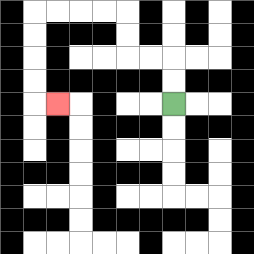{'start': '[7, 4]', 'end': '[2, 4]', 'path_directions': 'U,U,L,L,U,U,L,L,L,L,D,D,D,D,R', 'path_coordinates': '[[7, 4], [7, 3], [7, 2], [6, 2], [5, 2], [5, 1], [5, 0], [4, 0], [3, 0], [2, 0], [1, 0], [1, 1], [1, 2], [1, 3], [1, 4], [2, 4]]'}